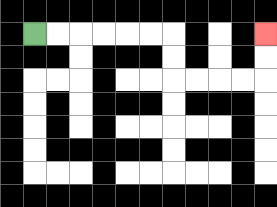{'start': '[1, 1]', 'end': '[11, 1]', 'path_directions': 'R,R,R,R,R,R,D,D,R,R,R,R,U,U', 'path_coordinates': '[[1, 1], [2, 1], [3, 1], [4, 1], [5, 1], [6, 1], [7, 1], [7, 2], [7, 3], [8, 3], [9, 3], [10, 3], [11, 3], [11, 2], [11, 1]]'}